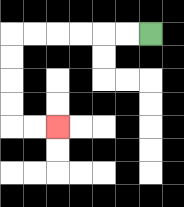{'start': '[6, 1]', 'end': '[2, 5]', 'path_directions': 'L,L,L,L,L,L,D,D,D,D,R,R', 'path_coordinates': '[[6, 1], [5, 1], [4, 1], [3, 1], [2, 1], [1, 1], [0, 1], [0, 2], [0, 3], [0, 4], [0, 5], [1, 5], [2, 5]]'}